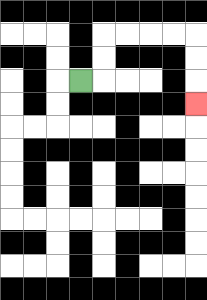{'start': '[3, 3]', 'end': '[8, 4]', 'path_directions': 'R,U,U,R,R,R,R,D,D,D', 'path_coordinates': '[[3, 3], [4, 3], [4, 2], [4, 1], [5, 1], [6, 1], [7, 1], [8, 1], [8, 2], [8, 3], [8, 4]]'}